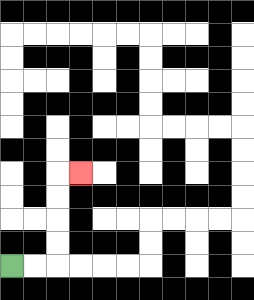{'start': '[0, 11]', 'end': '[3, 7]', 'path_directions': 'R,R,U,U,U,U,R', 'path_coordinates': '[[0, 11], [1, 11], [2, 11], [2, 10], [2, 9], [2, 8], [2, 7], [3, 7]]'}